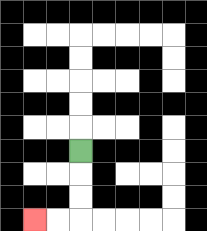{'start': '[3, 6]', 'end': '[1, 9]', 'path_directions': 'D,D,D,L,L', 'path_coordinates': '[[3, 6], [3, 7], [3, 8], [3, 9], [2, 9], [1, 9]]'}